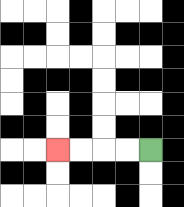{'start': '[6, 6]', 'end': '[2, 6]', 'path_directions': 'L,L,L,L', 'path_coordinates': '[[6, 6], [5, 6], [4, 6], [3, 6], [2, 6]]'}